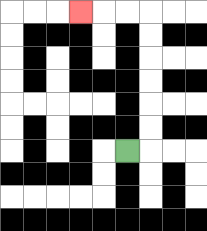{'start': '[5, 6]', 'end': '[3, 0]', 'path_directions': 'R,U,U,U,U,U,U,L,L,L', 'path_coordinates': '[[5, 6], [6, 6], [6, 5], [6, 4], [6, 3], [6, 2], [6, 1], [6, 0], [5, 0], [4, 0], [3, 0]]'}